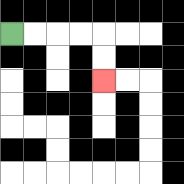{'start': '[0, 1]', 'end': '[4, 3]', 'path_directions': 'R,R,R,R,D,D', 'path_coordinates': '[[0, 1], [1, 1], [2, 1], [3, 1], [4, 1], [4, 2], [4, 3]]'}